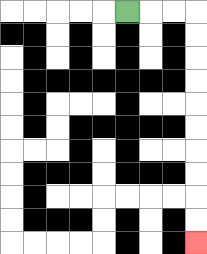{'start': '[5, 0]', 'end': '[8, 10]', 'path_directions': 'R,R,R,D,D,D,D,D,D,D,D,D,D', 'path_coordinates': '[[5, 0], [6, 0], [7, 0], [8, 0], [8, 1], [8, 2], [8, 3], [8, 4], [8, 5], [8, 6], [8, 7], [8, 8], [8, 9], [8, 10]]'}